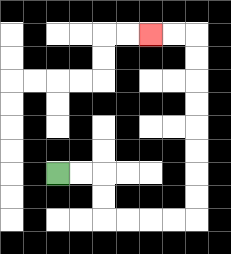{'start': '[2, 7]', 'end': '[6, 1]', 'path_directions': 'R,R,D,D,R,R,R,R,U,U,U,U,U,U,U,U,L,L', 'path_coordinates': '[[2, 7], [3, 7], [4, 7], [4, 8], [4, 9], [5, 9], [6, 9], [7, 9], [8, 9], [8, 8], [8, 7], [8, 6], [8, 5], [8, 4], [8, 3], [8, 2], [8, 1], [7, 1], [6, 1]]'}